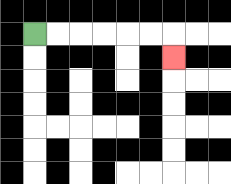{'start': '[1, 1]', 'end': '[7, 2]', 'path_directions': 'R,R,R,R,R,R,D', 'path_coordinates': '[[1, 1], [2, 1], [3, 1], [4, 1], [5, 1], [6, 1], [7, 1], [7, 2]]'}